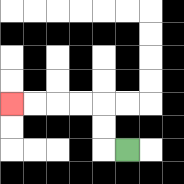{'start': '[5, 6]', 'end': '[0, 4]', 'path_directions': 'L,U,U,L,L,L,L', 'path_coordinates': '[[5, 6], [4, 6], [4, 5], [4, 4], [3, 4], [2, 4], [1, 4], [0, 4]]'}